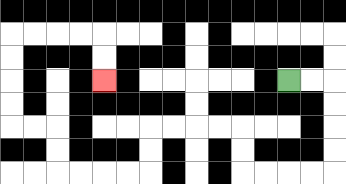{'start': '[12, 3]', 'end': '[4, 3]', 'path_directions': 'R,R,D,D,D,D,L,L,L,L,U,U,L,L,L,L,D,D,L,L,L,L,U,U,L,L,U,U,U,U,R,R,R,R,D,D', 'path_coordinates': '[[12, 3], [13, 3], [14, 3], [14, 4], [14, 5], [14, 6], [14, 7], [13, 7], [12, 7], [11, 7], [10, 7], [10, 6], [10, 5], [9, 5], [8, 5], [7, 5], [6, 5], [6, 6], [6, 7], [5, 7], [4, 7], [3, 7], [2, 7], [2, 6], [2, 5], [1, 5], [0, 5], [0, 4], [0, 3], [0, 2], [0, 1], [1, 1], [2, 1], [3, 1], [4, 1], [4, 2], [4, 3]]'}